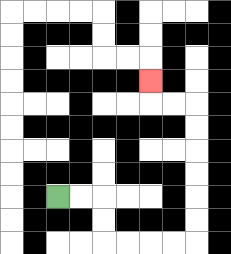{'start': '[2, 8]', 'end': '[6, 3]', 'path_directions': 'R,R,D,D,R,R,R,R,U,U,U,U,U,U,L,L,U', 'path_coordinates': '[[2, 8], [3, 8], [4, 8], [4, 9], [4, 10], [5, 10], [6, 10], [7, 10], [8, 10], [8, 9], [8, 8], [8, 7], [8, 6], [8, 5], [8, 4], [7, 4], [6, 4], [6, 3]]'}